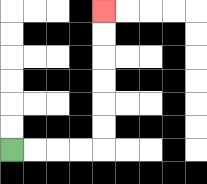{'start': '[0, 6]', 'end': '[4, 0]', 'path_directions': 'R,R,R,R,U,U,U,U,U,U', 'path_coordinates': '[[0, 6], [1, 6], [2, 6], [3, 6], [4, 6], [4, 5], [4, 4], [4, 3], [4, 2], [4, 1], [4, 0]]'}